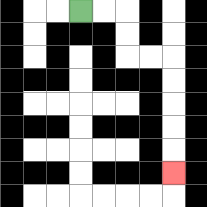{'start': '[3, 0]', 'end': '[7, 7]', 'path_directions': 'R,R,D,D,R,R,D,D,D,D,D', 'path_coordinates': '[[3, 0], [4, 0], [5, 0], [5, 1], [5, 2], [6, 2], [7, 2], [7, 3], [7, 4], [7, 5], [7, 6], [7, 7]]'}